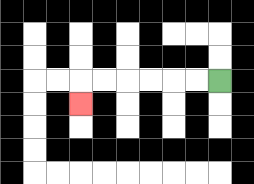{'start': '[9, 3]', 'end': '[3, 4]', 'path_directions': 'L,L,L,L,L,L,D', 'path_coordinates': '[[9, 3], [8, 3], [7, 3], [6, 3], [5, 3], [4, 3], [3, 3], [3, 4]]'}